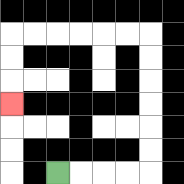{'start': '[2, 7]', 'end': '[0, 4]', 'path_directions': 'R,R,R,R,U,U,U,U,U,U,L,L,L,L,L,L,D,D,D', 'path_coordinates': '[[2, 7], [3, 7], [4, 7], [5, 7], [6, 7], [6, 6], [6, 5], [6, 4], [6, 3], [6, 2], [6, 1], [5, 1], [4, 1], [3, 1], [2, 1], [1, 1], [0, 1], [0, 2], [0, 3], [0, 4]]'}